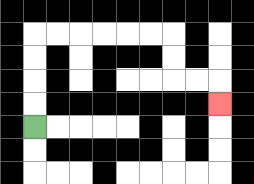{'start': '[1, 5]', 'end': '[9, 4]', 'path_directions': 'U,U,U,U,R,R,R,R,R,R,D,D,R,R,D', 'path_coordinates': '[[1, 5], [1, 4], [1, 3], [1, 2], [1, 1], [2, 1], [3, 1], [4, 1], [5, 1], [6, 1], [7, 1], [7, 2], [7, 3], [8, 3], [9, 3], [9, 4]]'}